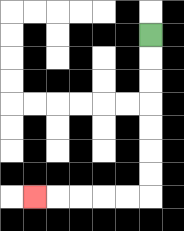{'start': '[6, 1]', 'end': '[1, 8]', 'path_directions': 'D,D,D,D,D,D,D,L,L,L,L,L', 'path_coordinates': '[[6, 1], [6, 2], [6, 3], [6, 4], [6, 5], [6, 6], [6, 7], [6, 8], [5, 8], [4, 8], [3, 8], [2, 8], [1, 8]]'}